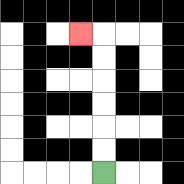{'start': '[4, 7]', 'end': '[3, 1]', 'path_directions': 'U,U,U,U,U,U,L', 'path_coordinates': '[[4, 7], [4, 6], [4, 5], [4, 4], [4, 3], [4, 2], [4, 1], [3, 1]]'}